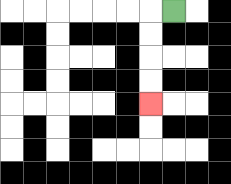{'start': '[7, 0]', 'end': '[6, 4]', 'path_directions': 'L,D,D,D,D', 'path_coordinates': '[[7, 0], [6, 0], [6, 1], [6, 2], [6, 3], [6, 4]]'}